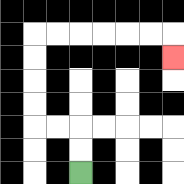{'start': '[3, 7]', 'end': '[7, 2]', 'path_directions': 'U,U,L,L,U,U,U,U,R,R,R,R,R,R,D', 'path_coordinates': '[[3, 7], [3, 6], [3, 5], [2, 5], [1, 5], [1, 4], [1, 3], [1, 2], [1, 1], [2, 1], [3, 1], [4, 1], [5, 1], [6, 1], [7, 1], [7, 2]]'}